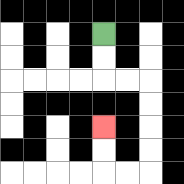{'start': '[4, 1]', 'end': '[4, 5]', 'path_directions': 'D,D,R,R,D,D,D,D,L,L,U,U', 'path_coordinates': '[[4, 1], [4, 2], [4, 3], [5, 3], [6, 3], [6, 4], [6, 5], [6, 6], [6, 7], [5, 7], [4, 7], [4, 6], [4, 5]]'}